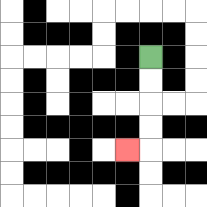{'start': '[6, 2]', 'end': '[5, 6]', 'path_directions': 'D,D,D,D,L', 'path_coordinates': '[[6, 2], [6, 3], [6, 4], [6, 5], [6, 6], [5, 6]]'}